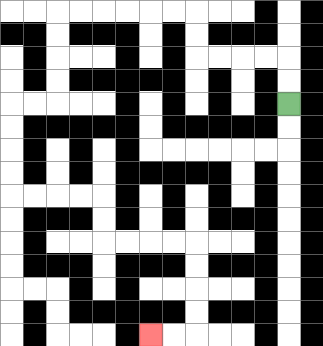{'start': '[12, 4]', 'end': '[6, 14]', 'path_directions': 'U,U,L,L,L,L,U,U,L,L,L,L,L,L,D,D,D,D,L,L,D,D,D,D,R,R,R,R,D,D,R,R,R,R,D,D,D,D,L,L', 'path_coordinates': '[[12, 4], [12, 3], [12, 2], [11, 2], [10, 2], [9, 2], [8, 2], [8, 1], [8, 0], [7, 0], [6, 0], [5, 0], [4, 0], [3, 0], [2, 0], [2, 1], [2, 2], [2, 3], [2, 4], [1, 4], [0, 4], [0, 5], [0, 6], [0, 7], [0, 8], [1, 8], [2, 8], [3, 8], [4, 8], [4, 9], [4, 10], [5, 10], [6, 10], [7, 10], [8, 10], [8, 11], [8, 12], [8, 13], [8, 14], [7, 14], [6, 14]]'}